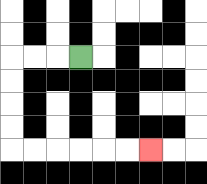{'start': '[3, 2]', 'end': '[6, 6]', 'path_directions': 'L,L,L,D,D,D,D,R,R,R,R,R,R', 'path_coordinates': '[[3, 2], [2, 2], [1, 2], [0, 2], [0, 3], [0, 4], [0, 5], [0, 6], [1, 6], [2, 6], [3, 6], [4, 6], [5, 6], [6, 6]]'}